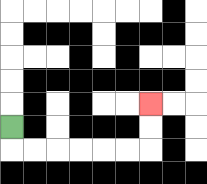{'start': '[0, 5]', 'end': '[6, 4]', 'path_directions': 'D,R,R,R,R,R,R,U,U', 'path_coordinates': '[[0, 5], [0, 6], [1, 6], [2, 6], [3, 6], [4, 6], [5, 6], [6, 6], [6, 5], [6, 4]]'}